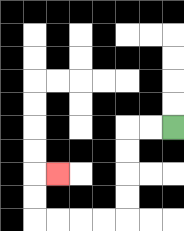{'start': '[7, 5]', 'end': '[2, 7]', 'path_directions': 'L,L,D,D,D,D,L,L,L,L,U,U,R', 'path_coordinates': '[[7, 5], [6, 5], [5, 5], [5, 6], [5, 7], [5, 8], [5, 9], [4, 9], [3, 9], [2, 9], [1, 9], [1, 8], [1, 7], [2, 7]]'}